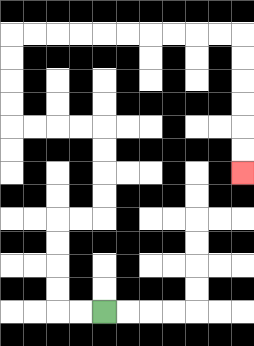{'start': '[4, 13]', 'end': '[10, 7]', 'path_directions': 'L,L,U,U,U,U,R,R,U,U,U,U,L,L,L,L,U,U,U,U,R,R,R,R,R,R,R,R,R,R,D,D,D,D,D,D', 'path_coordinates': '[[4, 13], [3, 13], [2, 13], [2, 12], [2, 11], [2, 10], [2, 9], [3, 9], [4, 9], [4, 8], [4, 7], [4, 6], [4, 5], [3, 5], [2, 5], [1, 5], [0, 5], [0, 4], [0, 3], [0, 2], [0, 1], [1, 1], [2, 1], [3, 1], [4, 1], [5, 1], [6, 1], [7, 1], [8, 1], [9, 1], [10, 1], [10, 2], [10, 3], [10, 4], [10, 5], [10, 6], [10, 7]]'}